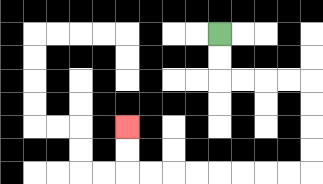{'start': '[9, 1]', 'end': '[5, 5]', 'path_directions': 'D,D,R,R,R,R,D,D,D,D,L,L,L,L,L,L,L,L,U,U', 'path_coordinates': '[[9, 1], [9, 2], [9, 3], [10, 3], [11, 3], [12, 3], [13, 3], [13, 4], [13, 5], [13, 6], [13, 7], [12, 7], [11, 7], [10, 7], [9, 7], [8, 7], [7, 7], [6, 7], [5, 7], [5, 6], [5, 5]]'}